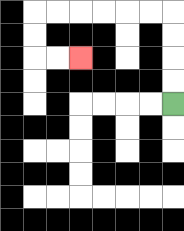{'start': '[7, 4]', 'end': '[3, 2]', 'path_directions': 'U,U,U,U,L,L,L,L,L,L,D,D,R,R', 'path_coordinates': '[[7, 4], [7, 3], [7, 2], [7, 1], [7, 0], [6, 0], [5, 0], [4, 0], [3, 0], [2, 0], [1, 0], [1, 1], [1, 2], [2, 2], [3, 2]]'}